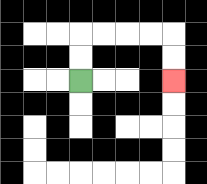{'start': '[3, 3]', 'end': '[7, 3]', 'path_directions': 'U,U,R,R,R,R,D,D', 'path_coordinates': '[[3, 3], [3, 2], [3, 1], [4, 1], [5, 1], [6, 1], [7, 1], [7, 2], [7, 3]]'}